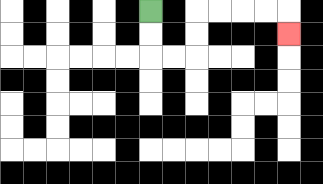{'start': '[6, 0]', 'end': '[12, 1]', 'path_directions': 'D,D,R,R,U,U,R,R,R,R,D', 'path_coordinates': '[[6, 0], [6, 1], [6, 2], [7, 2], [8, 2], [8, 1], [8, 0], [9, 0], [10, 0], [11, 0], [12, 0], [12, 1]]'}